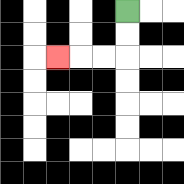{'start': '[5, 0]', 'end': '[2, 2]', 'path_directions': 'D,D,L,L,L', 'path_coordinates': '[[5, 0], [5, 1], [5, 2], [4, 2], [3, 2], [2, 2]]'}